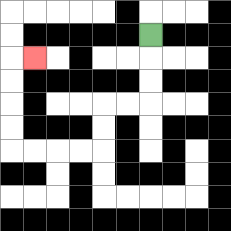{'start': '[6, 1]', 'end': '[1, 2]', 'path_directions': 'D,D,D,L,L,D,D,L,L,L,L,U,U,U,U,R', 'path_coordinates': '[[6, 1], [6, 2], [6, 3], [6, 4], [5, 4], [4, 4], [4, 5], [4, 6], [3, 6], [2, 6], [1, 6], [0, 6], [0, 5], [0, 4], [0, 3], [0, 2], [1, 2]]'}